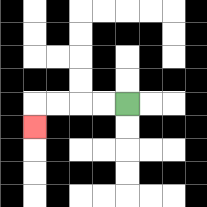{'start': '[5, 4]', 'end': '[1, 5]', 'path_directions': 'L,L,L,L,D', 'path_coordinates': '[[5, 4], [4, 4], [3, 4], [2, 4], [1, 4], [1, 5]]'}